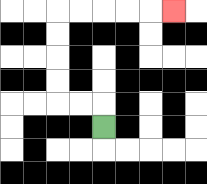{'start': '[4, 5]', 'end': '[7, 0]', 'path_directions': 'U,L,L,U,U,U,U,R,R,R,R,R', 'path_coordinates': '[[4, 5], [4, 4], [3, 4], [2, 4], [2, 3], [2, 2], [2, 1], [2, 0], [3, 0], [4, 0], [5, 0], [6, 0], [7, 0]]'}